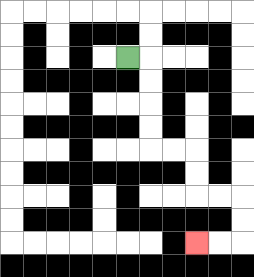{'start': '[5, 2]', 'end': '[8, 10]', 'path_directions': 'R,D,D,D,D,R,R,D,D,R,R,D,D,L,L', 'path_coordinates': '[[5, 2], [6, 2], [6, 3], [6, 4], [6, 5], [6, 6], [7, 6], [8, 6], [8, 7], [8, 8], [9, 8], [10, 8], [10, 9], [10, 10], [9, 10], [8, 10]]'}